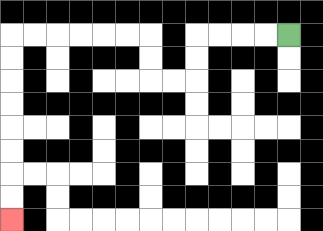{'start': '[12, 1]', 'end': '[0, 9]', 'path_directions': 'L,L,L,L,D,D,L,L,U,U,L,L,L,L,L,L,D,D,D,D,D,D,D,D', 'path_coordinates': '[[12, 1], [11, 1], [10, 1], [9, 1], [8, 1], [8, 2], [8, 3], [7, 3], [6, 3], [6, 2], [6, 1], [5, 1], [4, 1], [3, 1], [2, 1], [1, 1], [0, 1], [0, 2], [0, 3], [0, 4], [0, 5], [0, 6], [0, 7], [0, 8], [0, 9]]'}